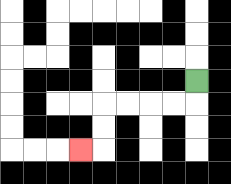{'start': '[8, 3]', 'end': '[3, 6]', 'path_directions': 'D,L,L,L,L,D,D,L', 'path_coordinates': '[[8, 3], [8, 4], [7, 4], [6, 4], [5, 4], [4, 4], [4, 5], [4, 6], [3, 6]]'}